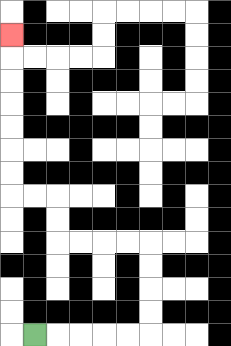{'start': '[1, 14]', 'end': '[0, 1]', 'path_directions': 'R,R,R,R,R,U,U,U,U,L,L,L,L,U,U,L,L,U,U,U,U,U,U,U', 'path_coordinates': '[[1, 14], [2, 14], [3, 14], [4, 14], [5, 14], [6, 14], [6, 13], [6, 12], [6, 11], [6, 10], [5, 10], [4, 10], [3, 10], [2, 10], [2, 9], [2, 8], [1, 8], [0, 8], [0, 7], [0, 6], [0, 5], [0, 4], [0, 3], [0, 2], [0, 1]]'}